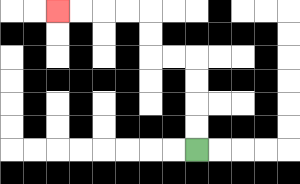{'start': '[8, 6]', 'end': '[2, 0]', 'path_directions': 'U,U,U,U,L,L,U,U,L,L,L,L', 'path_coordinates': '[[8, 6], [8, 5], [8, 4], [8, 3], [8, 2], [7, 2], [6, 2], [6, 1], [6, 0], [5, 0], [4, 0], [3, 0], [2, 0]]'}